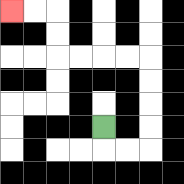{'start': '[4, 5]', 'end': '[0, 0]', 'path_directions': 'D,R,R,U,U,U,U,L,L,L,L,U,U,L,L', 'path_coordinates': '[[4, 5], [4, 6], [5, 6], [6, 6], [6, 5], [6, 4], [6, 3], [6, 2], [5, 2], [4, 2], [3, 2], [2, 2], [2, 1], [2, 0], [1, 0], [0, 0]]'}